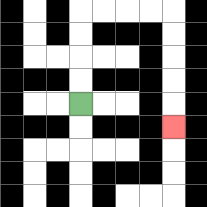{'start': '[3, 4]', 'end': '[7, 5]', 'path_directions': 'U,U,U,U,R,R,R,R,D,D,D,D,D', 'path_coordinates': '[[3, 4], [3, 3], [3, 2], [3, 1], [3, 0], [4, 0], [5, 0], [6, 0], [7, 0], [7, 1], [7, 2], [7, 3], [7, 4], [7, 5]]'}